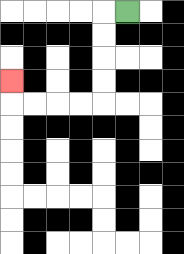{'start': '[5, 0]', 'end': '[0, 3]', 'path_directions': 'L,D,D,D,D,L,L,L,L,U', 'path_coordinates': '[[5, 0], [4, 0], [4, 1], [4, 2], [4, 3], [4, 4], [3, 4], [2, 4], [1, 4], [0, 4], [0, 3]]'}